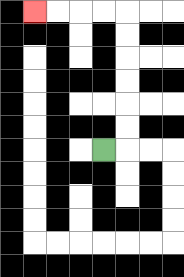{'start': '[4, 6]', 'end': '[1, 0]', 'path_directions': 'R,U,U,U,U,U,U,L,L,L,L', 'path_coordinates': '[[4, 6], [5, 6], [5, 5], [5, 4], [5, 3], [5, 2], [5, 1], [5, 0], [4, 0], [3, 0], [2, 0], [1, 0]]'}